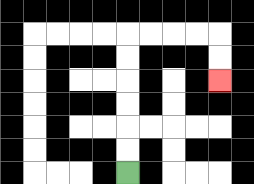{'start': '[5, 7]', 'end': '[9, 3]', 'path_directions': 'U,U,U,U,U,U,R,R,R,R,D,D', 'path_coordinates': '[[5, 7], [5, 6], [5, 5], [5, 4], [5, 3], [5, 2], [5, 1], [6, 1], [7, 1], [8, 1], [9, 1], [9, 2], [9, 3]]'}